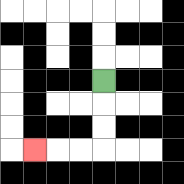{'start': '[4, 3]', 'end': '[1, 6]', 'path_directions': 'D,D,D,L,L,L', 'path_coordinates': '[[4, 3], [4, 4], [4, 5], [4, 6], [3, 6], [2, 6], [1, 6]]'}